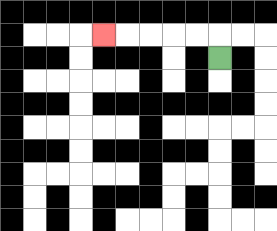{'start': '[9, 2]', 'end': '[4, 1]', 'path_directions': 'U,L,L,L,L,L', 'path_coordinates': '[[9, 2], [9, 1], [8, 1], [7, 1], [6, 1], [5, 1], [4, 1]]'}